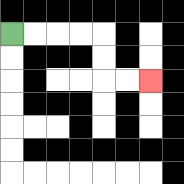{'start': '[0, 1]', 'end': '[6, 3]', 'path_directions': 'R,R,R,R,D,D,R,R', 'path_coordinates': '[[0, 1], [1, 1], [2, 1], [3, 1], [4, 1], [4, 2], [4, 3], [5, 3], [6, 3]]'}